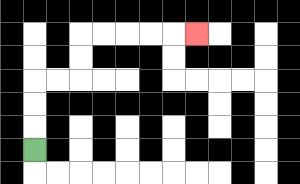{'start': '[1, 6]', 'end': '[8, 1]', 'path_directions': 'U,U,U,R,R,U,U,R,R,R,R,R', 'path_coordinates': '[[1, 6], [1, 5], [1, 4], [1, 3], [2, 3], [3, 3], [3, 2], [3, 1], [4, 1], [5, 1], [6, 1], [7, 1], [8, 1]]'}